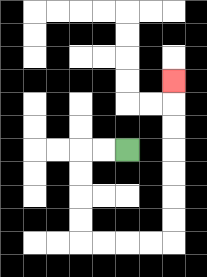{'start': '[5, 6]', 'end': '[7, 3]', 'path_directions': 'L,L,D,D,D,D,R,R,R,R,U,U,U,U,U,U,U', 'path_coordinates': '[[5, 6], [4, 6], [3, 6], [3, 7], [3, 8], [3, 9], [3, 10], [4, 10], [5, 10], [6, 10], [7, 10], [7, 9], [7, 8], [7, 7], [7, 6], [7, 5], [7, 4], [7, 3]]'}